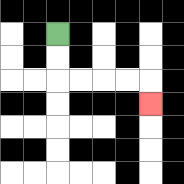{'start': '[2, 1]', 'end': '[6, 4]', 'path_directions': 'D,D,R,R,R,R,D', 'path_coordinates': '[[2, 1], [2, 2], [2, 3], [3, 3], [4, 3], [5, 3], [6, 3], [6, 4]]'}